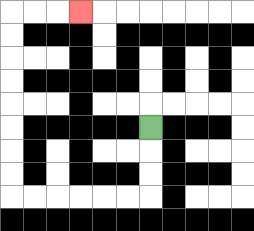{'start': '[6, 5]', 'end': '[3, 0]', 'path_directions': 'D,D,D,L,L,L,L,L,L,U,U,U,U,U,U,U,U,R,R,R', 'path_coordinates': '[[6, 5], [6, 6], [6, 7], [6, 8], [5, 8], [4, 8], [3, 8], [2, 8], [1, 8], [0, 8], [0, 7], [0, 6], [0, 5], [0, 4], [0, 3], [0, 2], [0, 1], [0, 0], [1, 0], [2, 0], [3, 0]]'}